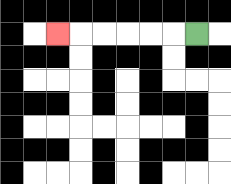{'start': '[8, 1]', 'end': '[2, 1]', 'path_directions': 'L,L,L,L,L,L', 'path_coordinates': '[[8, 1], [7, 1], [6, 1], [5, 1], [4, 1], [3, 1], [2, 1]]'}